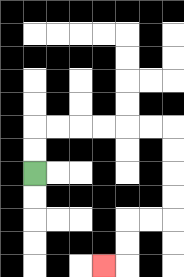{'start': '[1, 7]', 'end': '[4, 11]', 'path_directions': 'U,U,R,R,R,R,R,R,D,D,D,D,L,L,D,D,L', 'path_coordinates': '[[1, 7], [1, 6], [1, 5], [2, 5], [3, 5], [4, 5], [5, 5], [6, 5], [7, 5], [7, 6], [7, 7], [7, 8], [7, 9], [6, 9], [5, 9], [5, 10], [5, 11], [4, 11]]'}